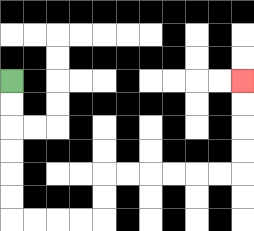{'start': '[0, 3]', 'end': '[10, 3]', 'path_directions': 'D,D,D,D,D,D,R,R,R,R,U,U,R,R,R,R,R,R,U,U,U,U', 'path_coordinates': '[[0, 3], [0, 4], [0, 5], [0, 6], [0, 7], [0, 8], [0, 9], [1, 9], [2, 9], [3, 9], [4, 9], [4, 8], [4, 7], [5, 7], [6, 7], [7, 7], [8, 7], [9, 7], [10, 7], [10, 6], [10, 5], [10, 4], [10, 3]]'}